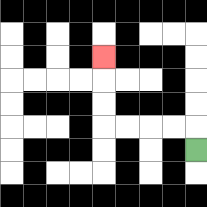{'start': '[8, 6]', 'end': '[4, 2]', 'path_directions': 'U,L,L,L,L,U,U,U', 'path_coordinates': '[[8, 6], [8, 5], [7, 5], [6, 5], [5, 5], [4, 5], [4, 4], [4, 3], [4, 2]]'}